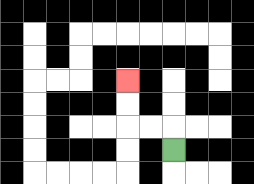{'start': '[7, 6]', 'end': '[5, 3]', 'path_directions': 'U,L,L,U,U', 'path_coordinates': '[[7, 6], [7, 5], [6, 5], [5, 5], [5, 4], [5, 3]]'}